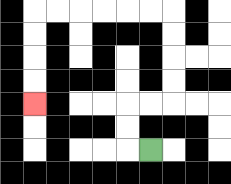{'start': '[6, 6]', 'end': '[1, 4]', 'path_directions': 'L,U,U,R,R,U,U,U,U,L,L,L,L,L,L,D,D,D,D', 'path_coordinates': '[[6, 6], [5, 6], [5, 5], [5, 4], [6, 4], [7, 4], [7, 3], [7, 2], [7, 1], [7, 0], [6, 0], [5, 0], [4, 0], [3, 0], [2, 0], [1, 0], [1, 1], [1, 2], [1, 3], [1, 4]]'}